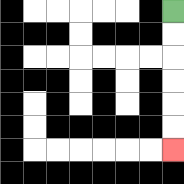{'start': '[7, 0]', 'end': '[7, 6]', 'path_directions': 'D,D,D,D,D,D', 'path_coordinates': '[[7, 0], [7, 1], [7, 2], [7, 3], [7, 4], [7, 5], [7, 6]]'}